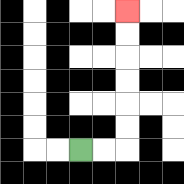{'start': '[3, 6]', 'end': '[5, 0]', 'path_directions': 'R,R,U,U,U,U,U,U', 'path_coordinates': '[[3, 6], [4, 6], [5, 6], [5, 5], [5, 4], [5, 3], [5, 2], [5, 1], [5, 0]]'}